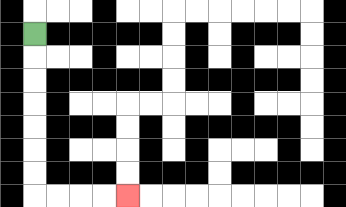{'start': '[1, 1]', 'end': '[5, 8]', 'path_directions': 'D,D,D,D,D,D,D,R,R,R,R', 'path_coordinates': '[[1, 1], [1, 2], [1, 3], [1, 4], [1, 5], [1, 6], [1, 7], [1, 8], [2, 8], [3, 8], [4, 8], [5, 8]]'}